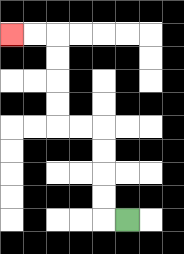{'start': '[5, 9]', 'end': '[0, 1]', 'path_directions': 'L,U,U,U,U,L,L,U,U,U,U,L,L', 'path_coordinates': '[[5, 9], [4, 9], [4, 8], [4, 7], [4, 6], [4, 5], [3, 5], [2, 5], [2, 4], [2, 3], [2, 2], [2, 1], [1, 1], [0, 1]]'}